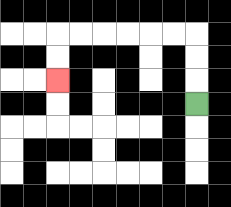{'start': '[8, 4]', 'end': '[2, 3]', 'path_directions': 'U,U,U,L,L,L,L,L,L,D,D', 'path_coordinates': '[[8, 4], [8, 3], [8, 2], [8, 1], [7, 1], [6, 1], [5, 1], [4, 1], [3, 1], [2, 1], [2, 2], [2, 3]]'}